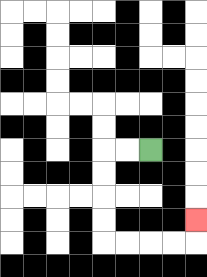{'start': '[6, 6]', 'end': '[8, 9]', 'path_directions': 'L,L,D,D,D,D,R,R,R,R,U', 'path_coordinates': '[[6, 6], [5, 6], [4, 6], [4, 7], [4, 8], [4, 9], [4, 10], [5, 10], [6, 10], [7, 10], [8, 10], [8, 9]]'}